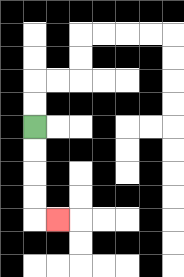{'start': '[1, 5]', 'end': '[2, 9]', 'path_directions': 'D,D,D,D,R', 'path_coordinates': '[[1, 5], [1, 6], [1, 7], [1, 8], [1, 9], [2, 9]]'}